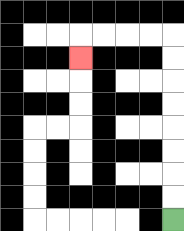{'start': '[7, 9]', 'end': '[3, 2]', 'path_directions': 'U,U,U,U,U,U,U,U,L,L,L,L,D', 'path_coordinates': '[[7, 9], [7, 8], [7, 7], [7, 6], [7, 5], [7, 4], [7, 3], [7, 2], [7, 1], [6, 1], [5, 1], [4, 1], [3, 1], [3, 2]]'}